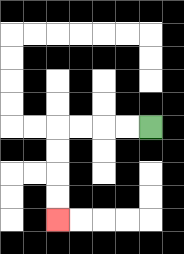{'start': '[6, 5]', 'end': '[2, 9]', 'path_directions': 'L,L,L,L,D,D,D,D', 'path_coordinates': '[[6, 5], [5, 5], [4, 5], [3, 5], [2, 5], [2, 6], [2, 7], [2, 8], [2, 9]]'}